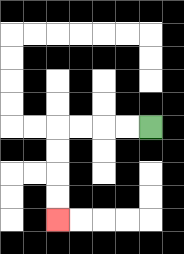{'start': '[6, 5]', 'end': '[2, 9]', 'path_directions': 'L,L,L,L,D,D,D,D', 'path_coordinates': '[[6, 5], [5, 5], [4, 5], [3, 5], [2, 5], [2, 6], [2, 7], [2, 8], [2, 9]]'}